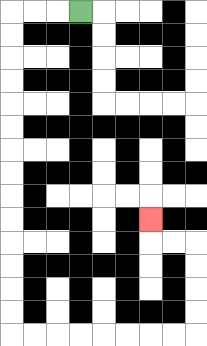{'start': '[3, 0]', 'end': '[6, 9]', 'path_directions': 'L,L,L,D,D,D,D,D,D,D,D,D,D,D,D,D,D,R,R,R,R,R,R,R,R,U,U,U,U,L,L,U', 'path_coordinates': '[[3, 0], [2, 0], [1, 0], [0, 0], [0, 1], [0, 2], [0, 3], [0, 4], [0, 5], [0, 6], [0, 7], [0, 8], [0, 9], [0, 10], [0, 11], [0, 12], [0, 13], [0, 14], [1, 14], [2, 14], [3, 14], [4, 14], [5, 14], [6, 14], [7, 14], [8, 14], [8, 13], [8, 12], [8, 11], [8, 10], [7, 10], [6, 10], [6, 9]]'}